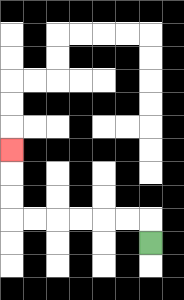{'start': '[6, 10]', 'end': '[0, 6]', 'path_directions': 'U,L,L,L,L,L,L,U,U,U', 'path_coordinates': '[[6, 10], [6, 9], [5, 9], [4, 9], [3, 9], [2, 9], [1, 9], [0, 9], [0, 8], [0, 7], [0, 6]]'}